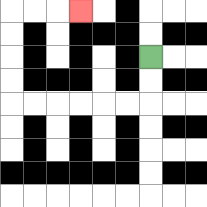{'start': '[6, 2]', 'end': '[3, 0]', 'path_directions': 'D,D,L,L,L,L,L,L,U,U,U,U,R,R,R', 'path_coordinates': '[[6, 2], [6, 3], [6, 4], [5, 4], [4, 4], [3, 4], [2, 4], [1, 4], [0, 4], [0, 3], [0, 2], [0, 1], [0, 0], [1, 0], [2, 0], [3, 0]]'}